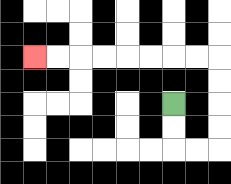{'start': '[7, 4]', 'end': '[1, 2]', 'path_directions': 'D,D,R,R,U,U,U,U,L,L,L,L,L,L,L,L', 'path_coordinates': '[[7, 4], [7, 5], [7, 6], [8, 6], [9, 6], [9, 5], [9, 4], [9, 3], [9, 2], [8, 2], [7, 2], [6, 2], [5, 2], [4, 2], [3, 2], [2, 2], [1, 2]]'}